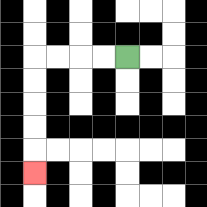{'start': '[5, 2]', 'end': '[1, 7]', 'path_directions': 'L,L,L,L,D,D,D,D,D', 'path_coordinates': '[[5, 2], [4, 2], [3, 2], [2, 2], [1, 2], [1, 3], [1, 4], [1, 5], [1, 6], [1, 7]]'}